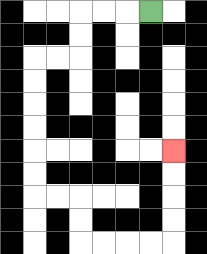{'start': '[6, 0]', 'end': '[7, 6]', 'path_directions': 'L,L,L,D,D,L,L,D,D,D,D,D,D,R,R,D,D,R,R,R,R,U,U,U,U', 'path_coordinates': '[[6, 0], [5, 0], [4, 0], [3, 0], [3, 1], [3, 2], [2, 2], [1, 2], [1, 3], [1, 4], [1, 5], [1, 6], [1, 7], [1, 8], [2, 8], [3, 8], [3, 9], [3, 10], [4, 10], [5, 10], [6, 10], [7, 10], [7, 9], [7, 8], [7, 7], [7, 6]]'}